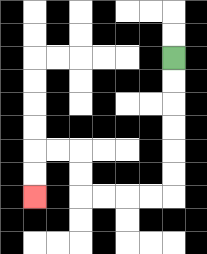{'start': '[7, 2]', 'end': '[1, 8]', 'path_directions': 'D,D,D,D,D,D,L,L,L,L,U,U,L,L,D,D', 'path_coordinates': '[[7, 2], [7, 3], [7, 4], [7, 5], [7, 6], [7, 7], [7, 8], [6, 8], [5, 8], [4, 8], [3, 8], [3, 7], [3, 6], [2, 6], [1, 6], [1, 7], [1, 8]]'}